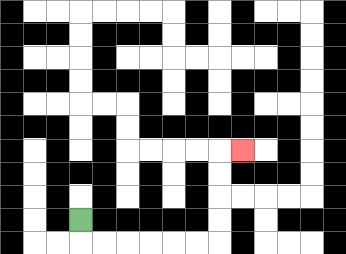{'start': '[3, 9]', 'end': '[10, 6]', 'path_directions': 'D,R,R,R,R,R,R,U,U,U,U,R', 'path_coordinates': '[[3, 9], [3, 10], [4, 10], [5, 10], [6, 10], [7, 10], [8, 10], [9, 10], [9, 9], [9, 8], [9, 7], [9, 6], [10, 6]]'}